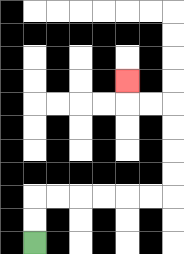{'start': '[1, 10]', 'end': '[5, 3]', 'path_directions': 'U,U,R,R,R,R,R,R,U,U,U,U,L,L,U', 'path_coordinates': '[[1, 10], [1, 9], [1, 8], [2, 8], [3, 8], [4, 8], [5, 8], [6, 8], [7, 8], [7, 7], [7, 6], [7, 5], [7, 4], [6, 4], [5, 4], [5, 3]]'}